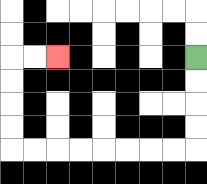{'start': '[8, 2]', 'end': '[2, 2]', 'path_directions': 'D,D,D,D,L,L,L,L,L,L,L,L,U,U,U,U,R,R', 'path_coordinates': '[[8, 2], [8, 3], [8, 4], [8, 5], [8, 6], [7, 6], [6, 6], [5, 6], [4, 6], [3, 6], [2, 6], [1, 6], [0, 6], [0, 5], [0, 4], [0, 3], [0, 2], [1, 2], [2, 2]]'}